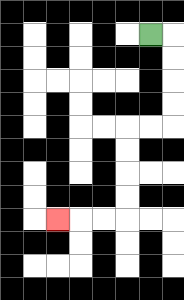{'start': '[6, 1]', 'end': '[2, 9]', 'path_directions': 'R,D,D,D,D,L,L,D,D,D,D,L,L,L', 'path_coordinates': '[[6, 1], [7, 1], [7, 2], [7, 3], [7, 4], [7, 5], [6, 5], [5, 5], [5, 6], [5, 7], [5, 8], [5, 9], [4, 9], [3, 9], [2, 9]]'}